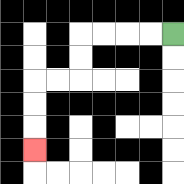{'start': '[7, 1]', 'end': '[1, 6]', 'path_directions': 'L,L,L,L,D,D,L,L,D,D,D', 'path_coordinates': '[[7, 1], [6, 1], [5, 1], [4, 1], [3, 1], [3, 2], [3, 3], [2, 3], [1, 3], [1, 4], [1, 5], [1, 6]]'}